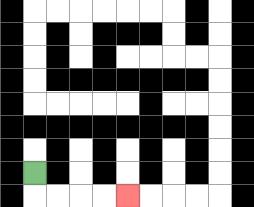{'start': '[1, 7]', 'end': '[5, 8]', 'path_directions': 'D,R,R,R,R', 'path_coordinates': '[[1, 7], [1, 8], [2, 8], [3, 8], [4, 8], [5, 8]]'}